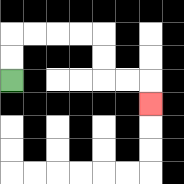{'start': '[0, 3]', 'end': '[6, 4]', 'path_directions': 'U,U,R,R,R,R,D,D,R,R,D', 'path_coordinates': '[[0, 3], [0, 2], [0, 1], [1, 1], [2, 1], [3, 1], [4, 1], [4, 2], [4, 3], [5, 3], [6, 3], [6, 4]]'}